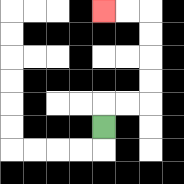{'start': '[4, 5]', 'end': '[4, 0]', 'path_directions': 'U,R,R,U,U,U,U,L,L', 'path_coordinates': '[[4, 5], [4, 4], [5, 4], [6, 4], [6, 3], [6, 2], [6, 1], [6, 0], [5, 0], [4, 0]]'}